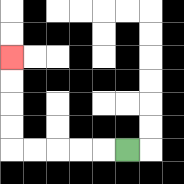{'start': '[5, 6]', 'end': '[0, 2]', 'path_directions': 'L,L,L,L,L,U,U,U,U', 'path_coordinates': '[[5, 6], [4, 6], [3, 6], [2, 6], [1, 6], [0, 6], [0, 5], [0, 4], [0, 3], [0, 2]]'}